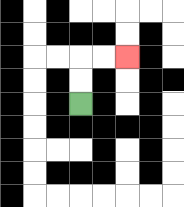{'start': '[3, 4]', 'end': '[5, 2]', 'path_directions': 'U,U,R,R', 'path_coordinates': '[[3, 4], [3, 3], [3, 2], [4, 2], [5, 2]]'}